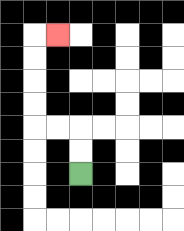{'start': '[3, 7]', 'end': '[2, 1]', 'path_directions': 'U,U,L,L,U,U,U,U,R', 'path_coordinates': '[[3, 7], [3, 6], [3, 5], [2, 5], [1, 5], [1, 4], [1, 3], [1, 2], [1, 1], [2, 1]]'}